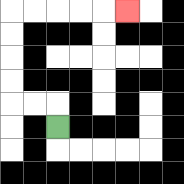{'start': '[2, 5]', 'end': '[5, 0]', 'path_directions': 'U,L,L,U,U,U,U,R,R,R,R,R', 'path_coordinates': '[[2, 5], [2, 4], [1, 4], [0, 4], [0, 3], [0, 2], [0, 1], [0, 0], [1, 0], [2, 0], [3, 0], [4, 0], [5, 0]]'}